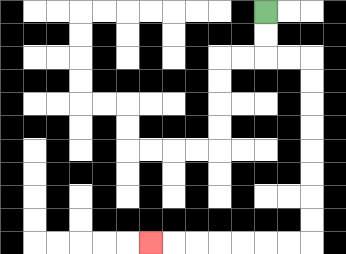{'start': '[11, 0]', 'end': '[6, 10]', 'path_directions': 'D,D,R,R,D,D,D,D,D,D,D,D,L,L,L,L,L,L,L', 'path_coordinates': '[[11, 0], [11, 1], [11, 2], [12, 2], [13, 2], [13, 3], [13, 4], [13, 5], [13, 6], [13, 7], [13, 8], [13, 9], [13, 10], [12, 10], [11, 10], [10, 10], [9, 10], [8, 10], [7, 10], [6, 10]]'}